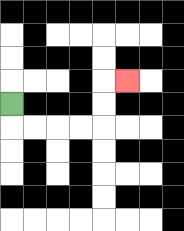{'start': '[0, 4]', 'end': '[5, 3]', 'path_directions': 'D,R,R,R,R,U,U,R', 'path_coordinates': '[[0, 4], [0, 5], [1, 5], [2, 5], [3, 5], [4, 5], [4, 4], [4, 3], [5, 3]]'}